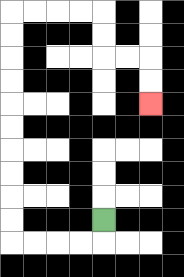{'start': '[4, 9]', 'end': '[6, 4]', 'path_directions': 'D,L,L,L,L,U,U,U,U,U,U,U,U,U,U,R,R,R,R,D,D,R,R,D,D', 'path_coordinates': '[[4, 9], [4, 10], [3, 10], [2, 10], [1, 10], [0, 10], [0, 9], [0, 8], [0, 7], [0, 6], [0, 5], [0, 4], [0, 3], [0, 2], [0, 1], [0, 0], [1, 0], [2, 0], [3, 0], [4, 0], [4, 1], [4, 2], [5, 2], [6, 2], [6, 3], [6, 4]]'}